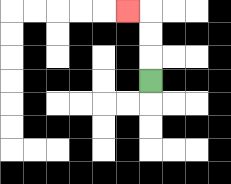{'start': '[6, 3]', 'end': '[5, 0]', 'path_directions': 'U,U,U,L', 'path_coordinates': '[[6, 3], [6, 2], [6, 1], [6, 0], [5, 0]]'}